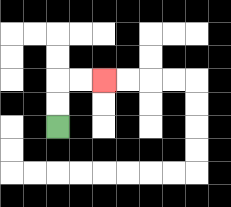{'start': '[2, 5]', 'end': '[4, 3]', 'path_directions': 'U,U,R,R', 'path_coordinates': '[[2, 5], [2, 4], [2, 3], [3, 3], [4, 3]]'}